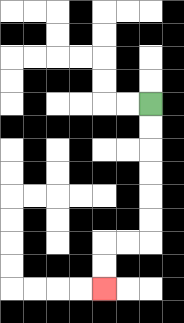{'start': '[6, 4]', 'end': '[4, 12]', 'path_directions': 'D,D,D,D,D,D,L,L,D,D', 'path_coordinates': '[[6, 4], [6, 5], [6, 6], [6, 7], [6, 8], [6, 9], [6, 10], [5, 10], [4, 10], [4, 11], [4, 12]]'}